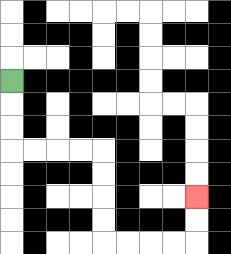{'start': '[0, 3]', 'end': '[8, 8]', 'path_directions': 'D,D,D,R,R,R,R,D,D,D,D,R,R,R,R,U,U', 'path_coordinates': '[[0, 3], [0, 4], [0, 5], [0, 6], [1, 6], [2, 6], [3, 6], [4, 6], [4, 7], [4, 8], [4, 9], [4, 10], [5, 10], [6, 10], [7, 10], [8, 10], [8, 9], [8, 8]]'}